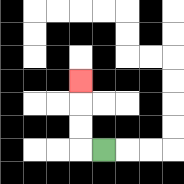{'start': '[4, 6]', 'end': '[3, 3]', 'path_directions': 'L,U,U,U', 'path_coordinates': '[[4, 6], [3, 6], [3, 5], [3, 4], [3, 3]]'}